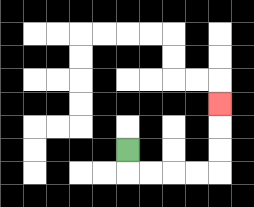{'start': '[5, 6]', 'end': '[9, 4]', 'path_directions': 'D,R,R,R,R,U,U,U', 'path_coordinates': '[[5, 6], [5, 7], [6, 7], [7, 7], [8, 7], [9, 7], [9, 6], [9, 5], [9, 4]]'}